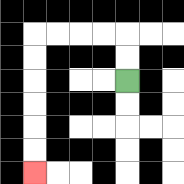{'start': '[5, 3]', 'end': '[1, 7]', 'path_directions': 'U,U,L,L,L,L,D,D,D,D,D,D', 'path_coordinates': '[[5, 3], [5, 2], [5, 1], [4, 1], [3, 1], [2, 1], [1, 1], [1, 2], [1, 3], [1, 4], [1, 5], [1, 6], [1, 7]]'}